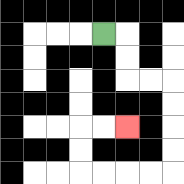{'start': '[4, 1]', 'end': '[5, 5]', 'path_directions': 'R,D,D,R,R,D,D,D,D,L,L,L,L,U,U,R,R', 'path_coordinates': '[[4, 1], [5, 1], [5, 2], [5, 3], [6, 3], [7, 3], [7, 4], [7, 5], [7, 6], [7, 7], [6, 7], [5, 7], [4, 7], [3, 7], [3, 6], [3, 5], [4, 5], [5, 5]]'}